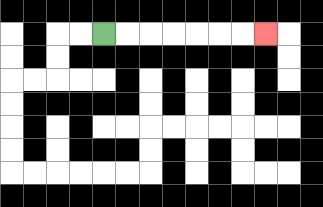{'start': '[4, 1]', 'end': '[11, 1]', 'path_directions': 'R,R,R,R,R,R,R', 'path_coordinates': '[[4, 1], [5, 1], [6, 1], [7, 1], [8, 1], [9, 1], [10, 1], [11, 1]]'}